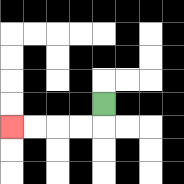{'start': '[4, 4]', 'end': '[0, 5]', 'path_directions': 'D,L,L,L,L', 'path_coordinates': '[[4, 4], [4, 5], [3, 5], [2, 5], [1, 5], [0, 5]]'}